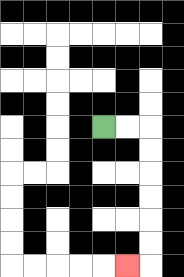{'start': '[4, 5]', 'end': '[5, 11]', 'path_directions': 'R,R,D,D,D,D,D,D,L', 'path_coordinates': '[[4, 5], [5, 5], [6, 5], [6, 6], [6, 7], [6, 8], [6, 9], [6, 10], [6, 11], [5, 11]]'}